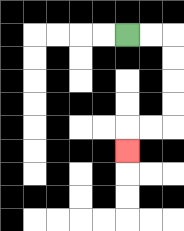{'start': '[5, 1]', 'end': '[5, 6]', 'path_directions': 'R,R,D,D,D,D,L,L,D', 'path_coordinates': '[[5, 1], [6, 1], [7, 1], [7, 2], [7, 3], [7, 4], [7, 5], [6, 5], [5, 5], [5, 6]]'}